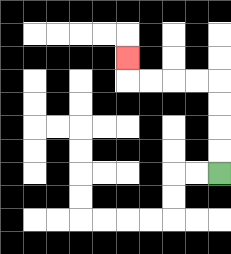{'start': '[9, 7]', 'end': '[5, 2]', 'path_directions': 'U,U,U,U,L,L,L,L,U', 'path_coordinates': '[[9, 7], [9, 6], [9, 5], [9, 4], [9, 3], [8, 3], [7, 3], [6, 3], [5, 3], [5, 2]]'}